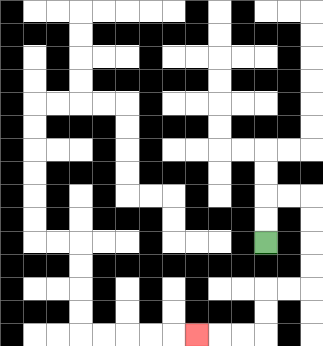{'start': '[11, 10]', 'end': '[8, 14]', 'path_directions': 'U,U,R,R,D,D,D,D,L,L,D,D,L,L,L', 'path_coordinates': '[[11, 10], [11, 9], [11, 8], [12, 8], [13, 8], [13, 9], [13, 10], [13, 11], [13, 12], [12, 12], [11, 12], [11, 13], [11, 14], [10, 14], [9, 14], [8, 14]]'}